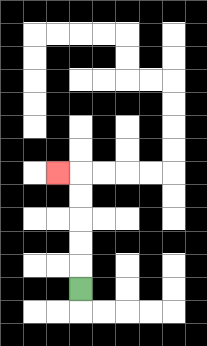{'start': '[3, 12]', 'end': '[2, 7]', 'path_directions': 'U,U,U,U,U,L', 'path_coordinates': '[[3, 12], [3, 11], [3, 10], [3, 9], [3, 8], [3, 7], [2, 7]]'}